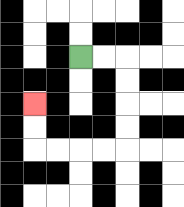{'start': '[3, 2]', 'end': '[1, 4]', 'path_directions': 'R,R,D,D,D,D,L,L,L,L,U,U', 'path_coordinates': '[[3, 2], [4, 2], [5, 2], [5, 3], [5, 4], [5, 5], [5, 6], [4, 6], [3, 6], [2, 6], [1, 6], [1, 5], [1, 4]]'}